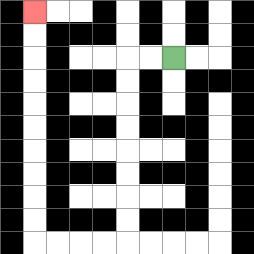{'start': '[7, 2]', 'end': '[1, 0]', 'path_directions': 'L,L,D,D,D,D,D,D,D,D,L,L,L,L,U,U,U,U,U,U,U,U,U,U', 'path_coordinates': '[[7, 2], [6, 2], [5, 2], [5, 3], [5, 4], [5, 5], [5, 6], [5, 7], [5, 8], [5, 9], [5, 10], [4, 10], [3, 10], [2, 10], [1, 10], [1, 9], [1, 8], [1, 7], [1, 6], [1, 5], [1, 4], [1, 3], [1, 2], [1, 1], [1, 0]]'}